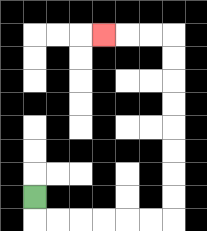{'start': '[1, 8]', 'end': '[4, 1]', 'path_directions': 'D,R,R,R,R,R,R,U,U,U,U,U,U,U,U,L,L,L', 'path_coordinates': '[[1, 8], [1, 9], [2, 9], [3, 9], [4, 9], [5, 9], [6, 9], [7, 9], [7, 8], [7, 7], [7, 6], [7, 5], [7, 4], [7, 3], [7, 2], [7, 1], [6, 1], [5, 1], [4, 1]]'}